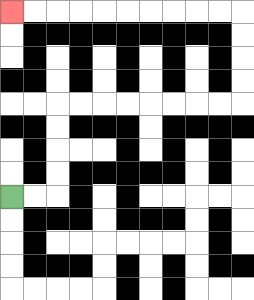{'start': '[0, 8]', 'end': '[0, 0]', 'path_directions': 'R,R,U,U,U,U,R,R,R,R,R,R,R,R,U,U,U,U,L,L,L,L,L,L,L,L,L,L', 'path_coordinates': '[[0, 8], [1, 8], [2, 8], [2, 7], [2, 6], [2, 5], [2, 4], [3, 4], [4, 4], [5, 4], [6, 4], [7, 4], [8, 4], [9, 4], [10, 4], [10, 3], [10, 2], [10, 1], [10, 0], [9, 0], [8, 0], [7, 0], [6, 0], [5, 0], [4, 0], [3, 0], [2, 0], [1, 0], [0, 0]]'}